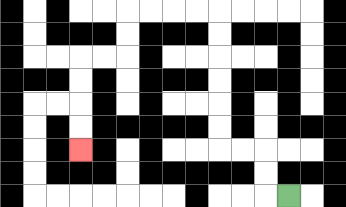{'start': '[12, 8]', 'end': '[3, 6]', 'path_directions': 'L,U,U,L,L,U,U,U,U,U,U,L,L,L,L,D,D,L,L,D,D,D,D', 'path_coordinates': '[[12, 8], [11, 8], [11, 7], [11, 6], [10, 6], [9, 6], [9, 5], [9, 4], [9, 3], [9, 2], [9, 1], [9, 0], [8, 0], [7, 0], [6, 0], [5, 0], [5, 1], [5, 2], [4, 2], [3, 2], [3, 3], [3, 4], [3, 5], [3, 6]]'}